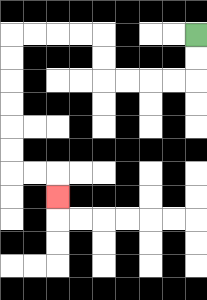{'start': '[8, 1]', 'end': '[2, 8]', 'path_directions': 'D,D,L,L,L,L,U,U,L,L,L,L,D,D,D,D,D,D,R,R,D', 'path_coordinates': '[[8, 1], [8, 2], [8, 3], [7, 3], [6, 3], [5, 3], [4, 3], [4, 2], [4, 1], [3, 1], [2, 1], [1, 1], [0, 1], [0, 2], [0, 3], [0, 4], [0, 5], [0, 6], [0, 7], [1, 7], [2, 7], [2, 8]]'}